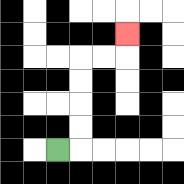{'start': '[2, 6]', 'end': '[5, 1]', 'path_directions': 'R,U,U,U,U,R,R,U', 'path_coordinates': '[[2, 6], [3, 6], [3, 5], [3, 4], [3, 3], [3, 2], [4, 2], [5, 2], [5, 1]]'}